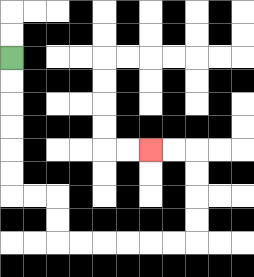{'start': '[0, 2]', 'end': '[6, 6]', 'path_directions': 'D,D,D,D,D,D,R,R,D,D,R,R,R,R,R,R,U,U,U,U,L,L', 'path_coordinates': '[[0, 2], [0, 3], [0, 4], [0, 5], [0, 6], [0, 7], [0, 8], [1, 8], [2, 8], [2, 9], [2, 10], [3, 10], [4, 10], [5, 10], [6, 10], [7, 10], [8, 10], [8, 9], [8, 8], [8, 7], [8, 6], [7, 6], [6, 6]]'}